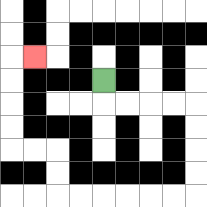{'start': '[4, 3]', 'end': '[1, 2]', 'path_directions': 'D,R,R,R,R,D,D,D,D,L,L,L,L,L,L,U,U,L,L,U,U,U,U,R', 'path_coordinates': '[[4, 3], [4, 4], [5, 4], [6, 4], [7, 4], [8, 4], [8, 5], [8, 6], [8, 7], [8, 8], [7, 8], [6, 8], [5, 8], [4, 8], [3, 8], [2, 8], [2, 7], [2, 6], [1, 6], [0, 6], [0, 5], [0, 4], [0, 3], [0, 2], [1, 2]]'}